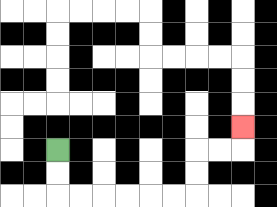{'start': '[2, 6]', 'end': '[10, 5]', 'path_directions': 'D,D,R,R,R,R,R,R,U,U,R,R,U', 'path_coordinates': '[[2, 6], [2, 7], [2, 8], [3, 8], [4, 8], [5, 8], [6, 8], [7, 8], [8, 8], [8, 7], [8, 6], [9, 6], [10, 6], [10, 5]]'}